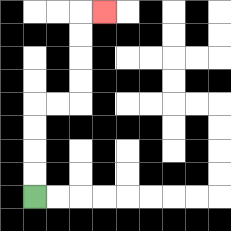{'start': '[1, 8]', 'end': '[4, 0]', 'path_directions': 'U,U,U,U,R,R,U,U,U,U,R', 'path_coordinates': '[[1, 8], [1, 7], [1, 6], [1, 5], [1, 4], [2, 4], [3, 4], [3, 3], [3, 2], [3, 1], [3, 0], [4, 0]]'}